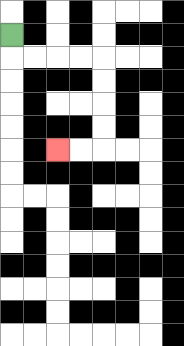{'start': '[0, 1]', 'end': '[2, 6]', 'path_directions': 'D,R,R,R,R,D,D,D,D,L,L', 'path_coordinates': '[[0, 1], [0, 2], [1, 2], [2, 2], [3, 2], [4, 2], [4, 3], [4, 4], [4, 5], [4, 6], [3, 6], [2, 6]]'}